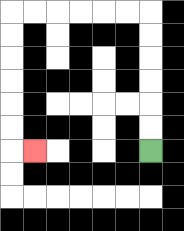{'start': '[6, 6]', 'end': '[1, 6]', 'path_directions': 'U,U,U,U,U,U,L,L,L,L,L,L,D,D,D,D,D,D,R', 'path_coordinates': '[[6, 6], [6, 5], [6, 4], [6, 3], [6, 2], [6, 1], [6, 0], [5, 0], [4, 0], [3, 0], [2, 0], [1, 0], [0, 0], [0, 1], [0, 2], [0, 3], [0, 4], [0, 5], [0, 6], [1, 6]]'}